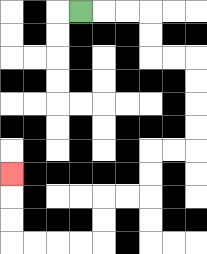{'start': '[3, 0]', 'end': '[0, 7]', 'path_directions': 'R,R,R,D,D,R,R,D,D,D,D,L,L,D,D,L,L,D,D,L,L,L,L,U,U,U', 'path_coordinates': '[[3, 0], [4, 0], [5, 0], [6, 0], [6, 1], [6, 2], [7, 2], [8, 2], [8, 3], [8, 4], [8, 5], [8, 6], [7, 6], [6, 6], [6, 7], [6, 8], [5, 8], [4, 8], [4, 9], [4, 10], [3, 10], [2, 10], [1, 10], [0, 10], [0, 9], [0, 8], [0, 7]]'}